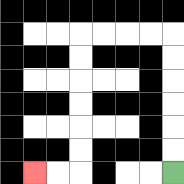{'start': '[7, 7]', 'end': '[1, 7]', 'path_directions': 'U,U,U,U,U,U,L,L,L,L,D,D,D,D,D,D,L,L', 'path_coordinates': '[[7, 7], [7, 6], [7, 5], [7, 4], [7, 3], [7, 2], [7, 1], [6, 1], [5, 1], [4, 1], [3, 1], [3, 2], [3, 3], [3, 4], [3, 5], [3, 6], [3, 7], [2, 7], [1, 7]]'}